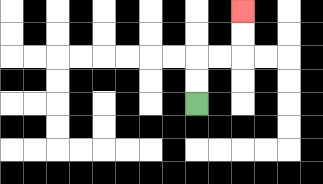{'start': '[8, 4]', 'end': '[10, 0]', 'path_directions': 'U,U,R,R,U,U', 'path_coordinates': '[[8, 4], [8, 3], [8, 2], [9, 2], [10, 2], [10, 1], [10, 0]]'}